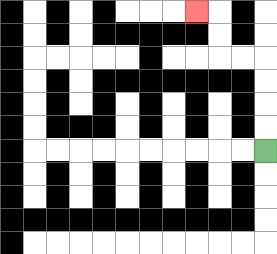{'start': '[11, 6]', 'end': '[8, 0]', 'path_directions': 'U,U,U,U,L,L,U,U,L', 'path_coordinates': '[[11, 6], [11, 5], [11, 4], [11, 3], [11, 2], [10, 2], [9, 2], [9, 1], [9, 0], [8, 0]]'}